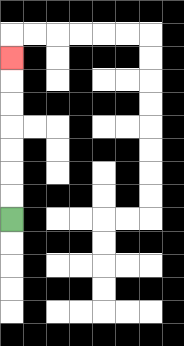{'start': '[0, 9]', 'end': '[0, 2]', 'path_directions': 'U,U,U,U,U,U,U', 'path_coordinates': '[[0, 9], [0, 8], [0, 7], [0, 6], [0, 5], [0, 4], [0, 3], [0, 2]]'}